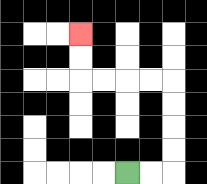{'start': '[5, 7]', 'end': '[3, 1]', 'path_directions': 'R,R,U,U,U,U,L,L,L,L,U,U', 'path_coordinates': '[[5, 7], [6, 7], [7, 7], [7, 6], [7, 5], [7, 4], [7, 3], [6, 3], [5, 3], [4, 3], [3, 3], [3, 2], [3, 1]]'}